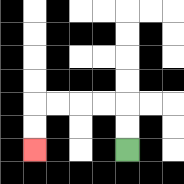{'start': '[5, 6]', 'end': '[1, 6]', 'path_directions': 'U,U,L,L,L,L,D,D', 'path_coordinates': '[[5, 6], [5, 5], [5, 4], [4, 4], [3, 4], [2, 4], [1, 4], [1, 5], [1, 6]]'}